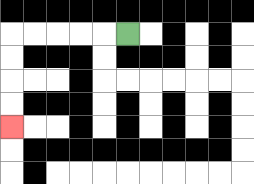{'start': '[5, 1]', 'end': '[0, 5]', 'path_directions': 'L,L,L,L,L,D,D,D,D', 'path_coordinates': '[[5, 1], [4, 1], [3, 1], [2, 1], [1, 1], [0, 1], [0, 2], [0, 3], [0, 4], [0, 5]]'}